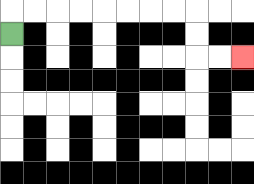{'start': '[0, 1]', 'end': '[10, 2]', 'path_directions': 'U,R,R,R,R,R,R,R,R,D,D,R,R', 'path_coordinates': '[[0, 1], [0, 0], [1, 0], [2, 0], [3, 0], [4, 0], [5, 0], [6, 0], [7, 0], [8, 0], [8, 1], [8, 2], [9, 2], [10, 2]]'}